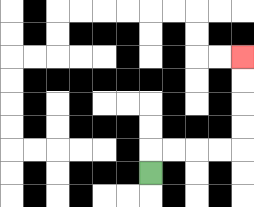{'start': '[6, 7]', 'end': '[10, 2]', 'path_directions': 'U,R,R,R,R,U,U,U,U', 'path_coordinates': '[[6, 7], [6, 6], [7, 6], [8, 6], [9, 6], [10, 6], [10, 5], [10, 4], [10, 3], [10, 2]]'}